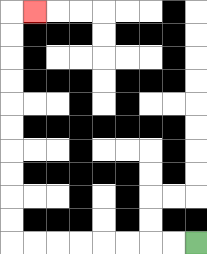{'start': '[8, 10]', 'end': '[1, 0]', 'path_directions': 'L,L,L,L,L,L,L,L,U,U,U,U,U,U,U,U,U,U,R', 'path_coordinates': '[[8, 10], [7, 10], [6, 10], [5, 10], [4, 10], [3, 10], [2, 10], [1, 10], [0, 10], [0, 9], [0, 8], [0, 7], [0, 6], [0, 5], [0, 4], [0, 3], [0, 2], [0, 1], [0, 0], [1, 0]]'}